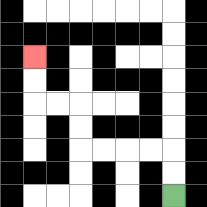{'start': '[7, 8]', 'end': '[1, 2]', 'path_directions': 'U,U,L,L,L,L,U,U,L,L,U,U', 'path_coordinates': '[[7, 8], [7, 7], [7, 6], [6, 6], [5, 6], [4, 6], [3, 6], [3, 5], [3, 4], [2, 4], [1, 4], [1, 3], [1, 2]]'}